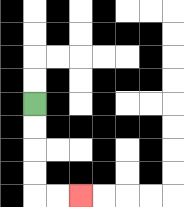{'start': '[1, 4]', 'end': '[3, 8]', 'path_directions': 'D,D,D,D,R,R', 'path_coordinates': '[[1, 4], [1, 5], [1, 6], [1, 7], [1, 8], [2, 8], [3, 8]]'}